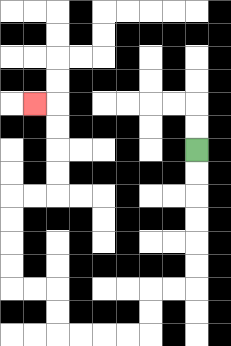{'start': '[8, 6]', 'end': '[1, 4]', 'path_directions': 'D,D,D,D,D,D,L,L,D,D,L,L,L,L,U,U,L,L,U,U,U,U,R,R,U,U,U,U,L', 'path_coordinates': '[[8, 6], [8, 7], [8, 8], [8, 9], [8, 10], [8, 11], [8, 12], [7, 12], [6, 12], [6, 13], [6, 14], [5, 14], [4, 14], [3, 14], [2, 14], [2, 13], [2, 12], [1, 12], [0, 12], [0, 11], [0, 10], [0, 9], [0, 8], [1, 8], [2, 8], [2, 7], [2, 6], [2, 5], [2, 4], [1, 4]]'}